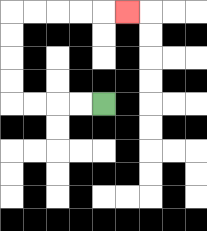{'start': '[4, 4]', 'end': '[5, 0]', 'path_directions': 'L,L,L,L,U,U,U,U,R,R,R,R,R', 'path_coordinates': '[[4, 4], [3, 4], [2, 4], [1, 4], [0, 4], [0, 3], [0, 2], [0, 1], [0, 0], [1, 0], [2, 0], [3, 0], [4, 0], [5, 0]]'}